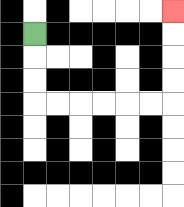{'start': '[1, 1]', 'end': '[7, 0]', 'path_directions': 'D,D,D,R,R,R,R,R,R,U,U,U,U', 'path_coordinates': '[[1, 1], [1, 2], [1, 3], [1, 4], [2, 4], [3, 4], [4, 4], [5, 4], [6, 4], [7, 4], [7, 3], [7, 2], [7, 1], [7, 0]]'}